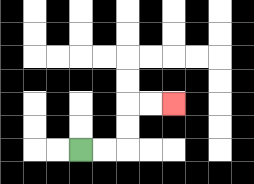{'start': '[3, 6]', 'end': '[7, 4]', 'path_directions': 'R,R,U,U,R,R', 'path_coordinates': '[[3, 6], [4, 6], [5, 6], [5, 5], [5, 4], [6, 4], [7, 4]]'}